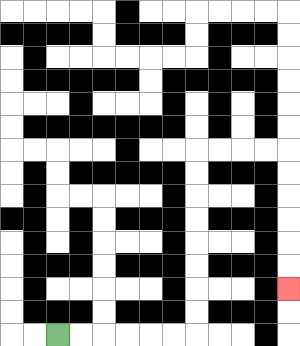{'start': '[2, 14]', 'end': '[12, 12]', 'path_directions': 'R,R,R,R,R,R,U,U,U,U,U,U,U,U,R,R,R,R,D,D,D,D,D,D', 'path_coordinates': '[[2, 14], [3, 14], [4, 14], [5, 14], [6, 14], [7, 14], [8, 14], [8, 13], [8, 12], [8, 11], [8, 10], [8, 9], [8, 8], [8, 7], [8, 6], [9, 6], [10, 6], [11, 6], [12, 6], [12, 7], [12, 8], [12, 9], [12, 10], [12, 11], [12, 12]]'}